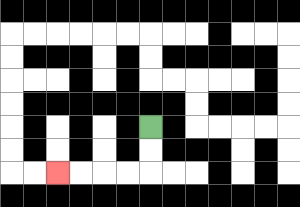{'start': '[6, 5]', 'end': '[2, 7]', 'path_directions': 'D,D,L,L,L,L', 'path_coordinates': '[[6, 5], [6, 6], [6, 7], [5, 7], [4, 7], [3, 7], [2, 7]]'}